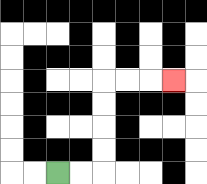{'start': '[2, 7]', 'end': '[7, 3]', 'path_directions': 'R,R,U,U,U,U,R,R,R', 'path_coordinates': '[[2, 7], [3, 7], [4, 7], [4, 6], [4, 5], [4, 4], [4, 3], [5, 3], [6, 3], [7, 3]]'}